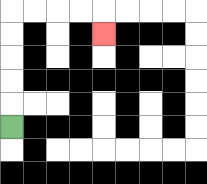{'start': '[0, 5]', 'end': '[4, 1]', 'path_directions': 'U,U,U,U,U,R,R,R,R,D', 'path_coordinates': '[[0, 5], [0, 4], [0, 3], [0, 2], [0, 1], [0, 0], [1, 0], [2, 0], [3, 0], [4, 0], [4, 1]]'}